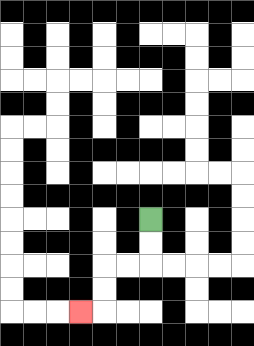{'start': '[6, 9]', 'end': '[3, 13]', 'path_directions': 'D,D,L,L,D,D,L', 'path_coordinates': '[[6, 9], [6, 10], [6, 11], [5, 11], [4, 11], [4, 12], [4, 13], [3, 13]]'}